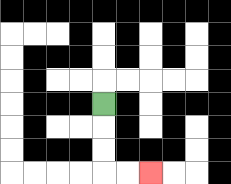{'start': '[4, 4]', 'end': '[6, 7]', 'path_directions': 'D,D,D,R,R', 'path_coordinates': '[[4, 4], [4, 5], [4, 6], [4, 7], [5, 7], [6, 7]]'}